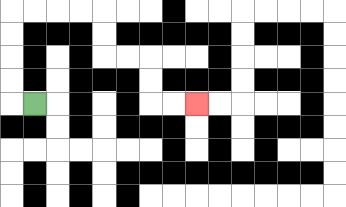{'start': '[1, 4]', 'end': '[8, 4]', 'path_directions': 'L,U,U,U,U,R,R,R,R,D,D,R,R,D,D,R,R', 'path_coordinates': '[[1, 4], [0, 4], [0, 3], [0, 2], [0, 1], [0, 0], [1, 0], [2, 0], [3, 0], [4, 0], [4, 1], [4, 2], [5, 2], [6, 2], [6, 3], [6, 4], [7, 4], [8, 4]]'}